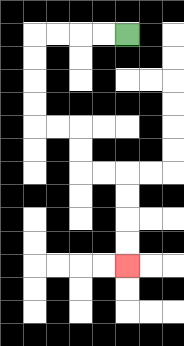{'start': '[5, 1]', 'end': '[5, 11]', 'path_directions': 'L,L,L,L,D,D,D,D,R,R,D,D,R,R,D,D,D,D', 'path_coordinates': '[[5, 1], [4, 1], [3, 1], [2, 1], [1, 1], [1, 2], [1, 3], [1, 4], [1, 5], [2, 5], [3, 5], [3, 6], [3, 7], [4, 7], [5, 7], [5, 8], [5, 9], [5, 10], [5, 11]]'}